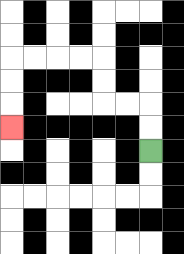{'start': '[6, 6]', 'end': '[0, 5]', 'path_directions': 'U,U,L,L,U,U,L,L,L,L,D,D,D', 'path_coordinates': '[[6, 6], [6, 5], [6, 4], [5, 4], [4, 4], [4, 3], [4, 2], [3, 2], [2, 2], [1, 2], [0, 2], [0, 3], [0, 4], [0, 5]]'}